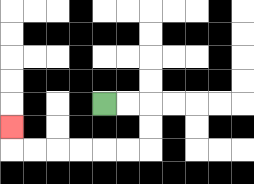{'start': '[4, 4]', 'end': '[0, 5]', 'path_directions': 'R,R,D,D,L,L,L,L,L,L,U', 'path_coordinates': '[[4, 4], [5, 4], [6, 4], [6, 5], [6, 6], [5, 6], [4, 6], [3, 6], [2, 6], [1, 6], [0, 6], [0, 5]]'}